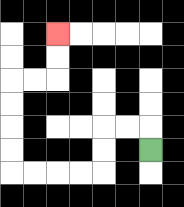{'start': '[6, 6]', 'end': '[2, 1]', 'path_directions': 'U,L,L,D,D,L,L,L,L,U,U,U,U,R,R,U,U', 'path_coordinates': '[[6, 6], [6, 5], [5, 5], [4, 5], [4, 6], [4, 7], [3, 7], [2, 7], [1, 7], [0, 7], [0, 6], [0, 5], [0, 4], [0, 3], [1, 3], [2, 3], [2, 2], [2, 1]]'}